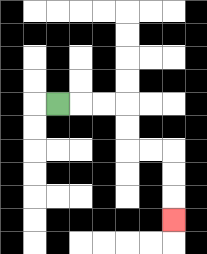{'start': '[2, 4]', 'end': '[7, 9]', 'path_directions': 'R,R,R,D,D,R,R,D,D,D', 'path_coordinates': '[[2, 4], [3, 4], [4, 4], [5, 4], [5, 5], [5, 6], [6, 6], [7, 6], [7, 7], [7, 8], [7, 9]]'}